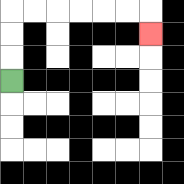{'start': '[0, 3]', 'end': '[6, 1]', 'path_directions': 'U,U,U,R,R,R,R,R,R,D', 'path_coordinates': '[[0, 3], [0, 2], [0, 1], [0, 0], [1, 0], [2, 0], [3, 0], [4, 0], [5, 0], [6, 0], [6, 1]]'}